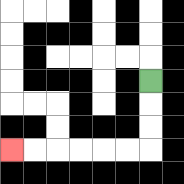{'start': '[6, 3]', 'end': '[0, 6]', 'path_directions': 'D,D,D,L,L,L,L,L,L', 'path_coordinates': '[[6, 3], [6, 4], [6, 5], [6, 6], [5, 6], [4, 6], [3, 6], [2, 6], [1, 6], [0, 6]]'}